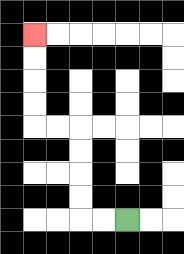{'start': '[5, 9]', 'end': '[1, 1]', 'path_directions': 'L,L,U,U,U,U,L,L,U,U,U,U', 'path_coordinates': '[[5, 9], [4, 9], [3, 9], [3, 8], [3, 7], [3, 6], [3, 5], [2, 5], [1, 5], [1, 4], [1, 3], [1, 2], [1, 1]]'}